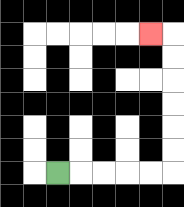{'start': '[2, 7]', 'end': '[6, 1]', 'path_directions': 'R,R,R,R,R,U,U,U,U,U,U,L', 'path_coordinates': '[[2, 7], [3, 7], [4, 7], [5, 7], [6, 7], [7, 7], [7, 6], [7, 5], [7, 4], [7, 3], [7, 2], [7, 1], [6, 1]]'}